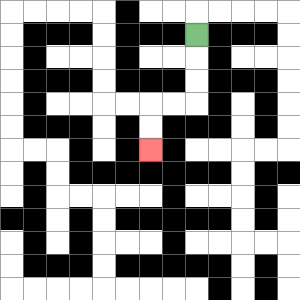{'start': '[8, 1]', 'end': '[6, 6]', 'path_directions': 'D,D,D,L,L,D,D', 'path_coordinates': '[[8, 1], [8, 2], [8, 3], [8, 4], [7, 4], [6, 4], [6, 5], [6, 6]]'}